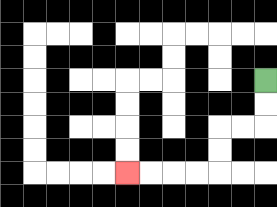{'start': '[11, 3]', 'end': '[5, 7]', 'path_directions': 'D,D,L,L,D,D,L,L,L,L', 'path_coordinates': '[[11, 3], [11, 4], [11, 5], [10, 5], [9, 5], [9, 6], [9, 7], [8, 7], [7, 7], [6, 7], [5, 7]]'}